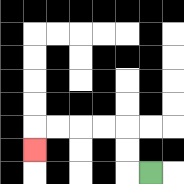{'start': '[6, 7]', 'end': '[1, 6]', 'path_directions': 'L,U,U,L,L,L,L,D', 'path_coordinates': '[[6, 7], [5, 7], [5, 6], [5, 5], [4, 5], [3, 5], [2, 5], [1, 5], [1, 6]]'}